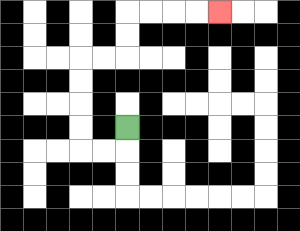{'start': '[5, 5]', 'end': '[9, 0]', 'path_directions': 'D,L,L,U,U,U,U,R,R,U,U,R,R,R,R', 'path_coordinates': '[[5, 5], [5, 6], [4, 6], [3, 6], [3, 5], [3, 4], [3, 3], [3, 2], [4, 2], [5, 2], [5, 1], [5, 0], [6, 0], [7, 0], [8, 0], [9, 0]]'}